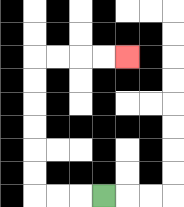{'start': '[4, 8]', 'end': '[5, 2]', 'path_directions': 'L,L,L,U,U,U,U,U,U,R,R,R,R', 'path_coordinates': '[[4, 8], [3, 8], [2, 8], [1, 8], [1, 7], [1, 6], [1, 5], [1, 4], [1, 3], [1, 2], [2, 2], [3, 2], [4, 2], [5, 2]]'}